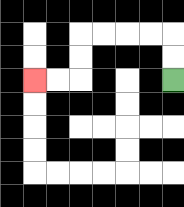{'start': '[7, 3]', 'end': '[1, 3]', 'path_directions': 'U,U,L,L,L,L,D,D,L,L', 'path_coordinates': '[[7, 3], [7, 2], [7, 1], [6, 1], [5, 1], [4, 1], [3, 1], [3, 2], [3, 3], [2, 3], [1, 3]]'}